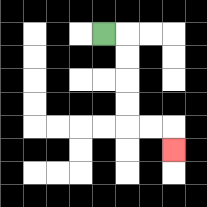{'start': '[4, 1]', 'end': '[7, 6]', 'path_directions': 'R,D,D,D,D,R,R,D', 'path_coordinates': '[[4, 1], [5, 1], [5, 2], [5, 3], [5, 4], [5, 5], [6, 5], [7, 5], [7, 6]]'}